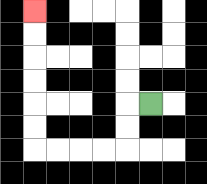{'start': '[6, 4]', 'end': '[1, 0]', 'path_directions': 'L,D,D,L,L,L,L,U,U,U,U,U,U', 'path_coordinates': '[[6, 4], [5, 4], [5, 5], [5, 6], [4, 6], [3, 6], [2, 6], [1, 6], [1, 5], [1, 4], [1, 3], [1, 2], [1, 1], [1, 0]]'}